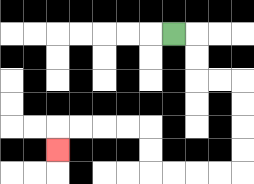{'start': '[7, 1]', 'end': '[2, 6]', 'path_directions': 'R,D,D,R,R,D,D,D,D,L,L,L,L,U,U,L,L,L,L,D', 'path_coordinates': '[[7, 1], [8, 1], [8, 2], [8, 3], [9, 3], [10, 3], [10, 4], [10, 5], [10, 6], [10, 7], [9, 7], [8, 7], [7, 7], [6, 7], [6, 6], [6, 5], [5, 5], [4, 5], [3, 5], [2, 5], [2, 6]]'}